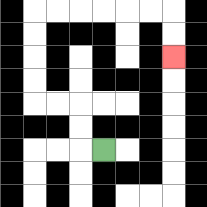{'start': '[4, 6]', 'end': '[7, 2]', 'path_directions': 'L,U,U,L,L,U,U,U,U,R,R,R,R,R,R,D,D', 'path_coordinates': '[[4, 6], [3, 6], [3, 5], [3, 4], [2, 4], [1, 4], [1, 3], [1, 2], [1, 1], [1, 0], [2, 0], [3, 0], [4, 0], [5, 0], [6, 0], [7, 0], [7, 1], [7, 2]]'}